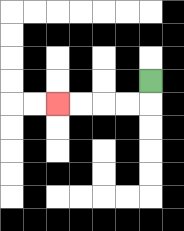{'start': '[6, 3]', 'end': '[2, 4]', 'path_directions': 'D,L,L,L,L', 'path_coordinates': '[[6, 3], [6, 4], [5, 4], [4, 4], [3, 4], [2, 4]]'}